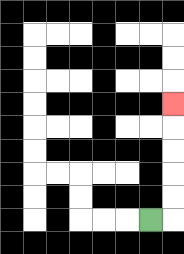{'start': '[6, 9]', 'end': '[7, 4]', 'path_directions': 'R,U,U,U,U,U', 'path_coordinates': '[[6, 9], [7, 9], [7, 8], [7, 7], [7, 6], [7, 5], [7, 4]]'}